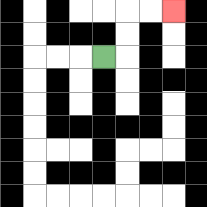{'start': '[4, 2]', 'end': '[7, 0]', 'path_directions': 'R,U,U,R,R', 'path_coordinates': '[[4, 2], [5, 2], [5, 1], [5, 0], [6, 0], [7, 0]]'}